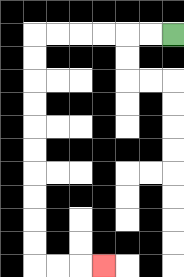{'start': '[7, 1]', 'end': '[4, 11]', 'path_directions': 'L,L,L,L,L,L,D,D,D,D,D,D,D,D,D,D,R,R,R', 'path_coordinates': '[[7, 1], [6, 1], [5, 1], [4, 1], [3, 1], [2, 1], [1, 1], [1, 2], [1, 3], [1, 4], [1, 5], [1, 6], [1, 7], [1, 8], [1, 9], [1, 10], [1, 11], [2, 11], [3, 11], [4, 11]]'}